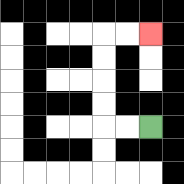{'start': '[6, 5]', 'end': '[6, 1]', 'path_directions': 'L,L,U,U,U,U,R,R', 'path_coordinates': '[[6, 5], [5, 5], [4, 5], [4, 4], [4, 3], [4, 2], [4, 1], [5, 1], [6, 1]]'}